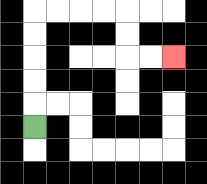{'start': '[1, 5]', 'end': '[7, 2]', 'path_directions': 'U,U,U,U,U,R,R,R,R,D,D,R,R', 'path_coordinates': '[[1, 5], [1, 4], [1, 3], [1, 2], [1, 1], [1, 0], [2, 0], [3, 0], [4, 0], [5, 0], [5, 1], [5, 2], [6, 2], [7, 2]]'}